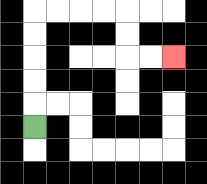{'start': '[1, 5]', 'end': '[7, 2]', 'path_directions': 'U,U,U,U,U,R,R,R,R,D,D,R,R', 'path_coordinates': '[[1, 5], [1, 4], [1, 3], [1, 2], [1, 1], [1, 0], [2, 0], [3, 0], [4, 0], [5, 0], [5, 1], [5, 2], [6, 2], [7, 2]]'}